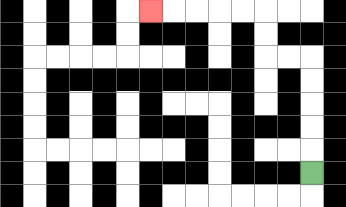{'start': '[13, 7]', 'end': '[6, 0]', 'path_directions': 'U,U,U,U,U,L,L,U,U,L,L,L,L,L', 'path_coordinates': '[[13, 7], [13, 6], [13, 5], [13, 4], [13, 3], [13, 2], [12, 2], [11, 2], [11, 1], [11, 0], [10, 0], [9, 0], [8, 0], [7, 0], [6, 0]]'}